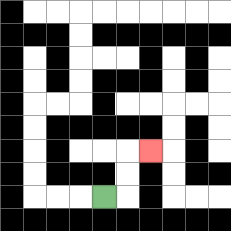{'start': '[4, 8]', 'end': '[6, 6]', 'path_directions': 'R,U,U,R', 'path_coordinates': '[[4, 8], [5, 8], [5, 7], [5, 6], [6, 6]]'}